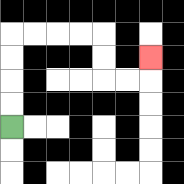{'start': '[0, 5]', 'end': '[6, 2]', 'path_directions': 'U,U,U,U,R,R,R,R,D,D,R,R,U', 'path_coordinates': '[[0, 5], [0, 4], [0, 3], [0, 2], [0, 1], [1, 1], [2, 1], [3, 1], [4, 1], [4, 2], [4, 3], [5, 3], [6, 3], [6, 2]]'}